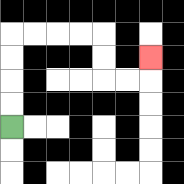{'start': '[0, 5]', 'end': '[6, 2]', 'path_directions': 'U,U,U,U,R,R,R,R,D,D,R,R,U', 'path_coordinates': '[[0, 5], [0, 4], [0, 3], [0, 2], [0, 1], [1, 1], [2, 1], [3, 1], [4, 1], [4, 2], [4, 3], [5, 3], [6, 3], [6, 2]]'}